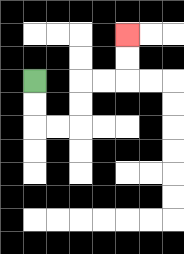{'start': '[1, 3]', 'end': '[5, 1]', 'path_directions': 'D,D,R,R,U,U,R,R,U,U', 'path_coordinates': '[[1, 3], [1, 4], [1, 5], [2, 5], [3, 5], [3, 4], [3, 3], [4, 3], [5, 3], [5, 2], [5, 1]]'}